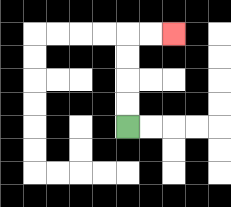{'start': '[5, 5]', 'end': '[7, 1]', 'path_directions': 'U,U,U,U,R,R', 'path_coordinates': '[[5, 5], [5, 4], [5, 3], [5, 2], [5, 1], [6, 1], [7, 1]]'}